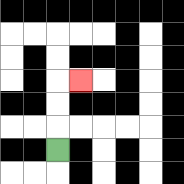{'start': '[2, 6]', 'end': '[3, 3]', 'path_directions': 'U,U,U,R', 'path_coordinates': '[[2, 6], [2, 5], [2, 4], [2, 3], [3, 3]]'}